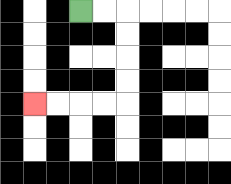{'start': '[3, 0]', 'end': '[1, 4]', 'path_directions': 'R,R,D,D,D,D,L,L,L,L', 'path_coordinates': '[[3, 0], [4, 0], [5, 0], [5, 1], [5, 2], [5, 3], [5, 4], [4, 4], [3, 4], [2, 4], [1, 4]]'}